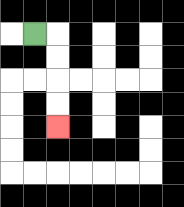{'start': '[1, 1]', 'end': '[2, 5]', 'path_directions': 'R,D,D,D,D', 'path_coordinates': '[[1, 1], [2, 1], [2, 2], [2, 3], [2, 4], [2, 5]]'}